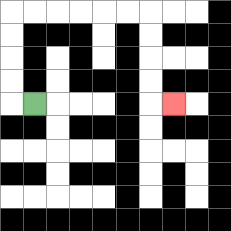{'start': '[1, 4]', 'end': '[7, 4]', 'path_directions': 'L,U,U,U,U,R,R,R,R,R,R,D,D,D,D,R', 'path_coordinates': '[[1, 4], [0, 4], [0, 3], [0, 2], [0, 1], [0, 0], [1, 0], [2, 0], [3, 0], [4, 0], [5, 0], [6, 0], [6, 1], [6, 2], [6, 3], [6, 4], [7, 4]]'}